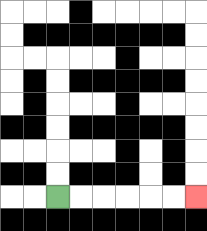{'start': '[2, 8]', 'end': '[8, 8]', 'path_directions': 'R,R,R,R,R,R', 'path_coordinates': '[[2, 8], [3, 8], [4, 8], [5, 8], [6, 8], [7, 8], [8, 8]]'}